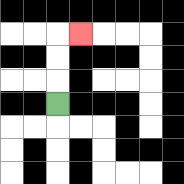{'start': '[2, 4]', 'end': '[3, 1]', 'path_directions': 'U,U,U,R', 'path_coordinates': '[[2, 4], [2, 3], [2, 2], [2, 1], [3, 1]]'}